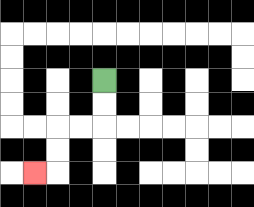{'start': '[4, 3]', 'end': '[1, 7]', 'path_directions': 'D,D,L,L,D,D,L', 'path_coordinates': '[[4, 3], [4, 4], [4, 5], [3, 5], [2, 5], [2, 6], [2, 7], [1, 7]]'}